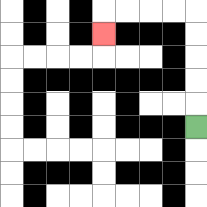{'start': '[8, 5]', 'end': '[4, 1]', 'path_directions': 'U,U,U,U,U,L,L,L,L,D', 'path_coordinates': '[[8, 5], [8, 4], [8, 3], [8, 2], [8, 1], [8, 0], [7, 0], [6, 0], [5, 0], [4, 0], [4, 1]]'}